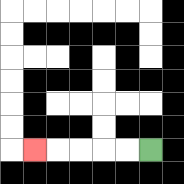{'start': '[6, 6]', 'end': '[1, 6]', 'path_directions': 'L,L,L,L,L', 'path_coordinates': '[[6, 6], [5, 6], [4, 6], [3, 6], [2, 6], [1, 6]]'}